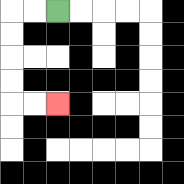{'start': '[2, 0]', 'end': '[2, 4]', 'path_directions': 'L,L,D,D,D,D,R,R', 'path_coordinates': '[[2, 0], [1, 0], [0, 0], [0, 1], [0, 2], [0, 3], [0, 4], [1, 4], [2, 4]]'}